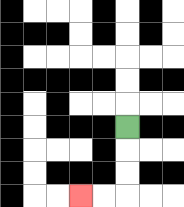{'start': '[5, 5]', 'end': '[3, 8]', 'path_directions': 'D,D,D,L,L', 'path_coordinates': '[[5, 5], [5, 6], [5, 7], [5, 8], [4, 8], [3, 8]]'}